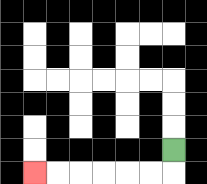{'start': '[7, 6]', 'end': '[1, 7]', 'path_directions': 'D,L,L,L,L,L,L', 'path_coordinates': '[[7, 6], [7, 7], [6, 7], [5, 7], [4, 7], [3, 7], [2, 7], [1, 7]]'}